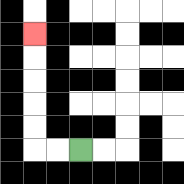{'start': '[3, 6]', 'end': '[1, 1]', 'path_directions': 'L,L,U,U,U,U,U', 'path_coordinates': '[[3, 6], [2, 6], [1, 6], [1, 5], [1, 4], [1, 3], [1, 2], [1, 1]]'}